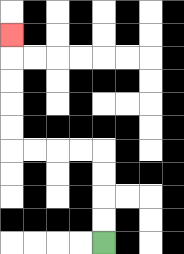{'start': '[4, 10]', 'end': '[0, 1]', 'path_directions': 'U,U,U,U,L,L,L,L,U,U,U,U,U', 'path_coordinates': '[[4, 10], [4, 9], [4, 8], [4, 7], [4, 6], [3, 6], [2, 6], [1, 6], [0, 6], [0, 5], [0, 4], [0, 3], [0, 2], [0, 1]]'}